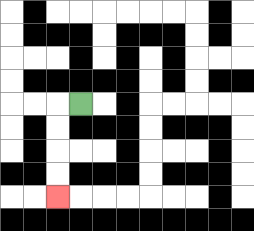{'start': '[3, 4]', 'end': '[2, 8]', 'path_directions': 'L,D,D,D,D', 'path_coordinates': '[[3, 4], [2, 4], [2, 5], [2, 6], [2, 7], [2, 8]]'}